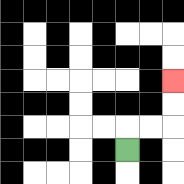{'start': '[5, 6]', 'end': '[7, 3]', 'path_directions': 'U,R,R,U,U', 'path_coordinates': '[[5, 6], [5, 5], [6, 5], [7, 5], [7, 4], [7, 3]]'}